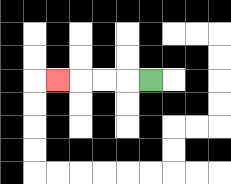{'start': '[6, 3]', 'end': '[2, 3]', 'path_directions': 'L,L,L,L', 'path_coordinates': '[[6, 3], [5, 3], [4, 3], [3, 3], [2, 3]]'}